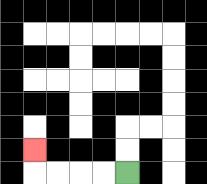{'start': '[5, 7]', 'end': '[1, 6]', 'path_directions': 'L,L,L,L,U', 'path_coordinates': '[[5, 7], [4, 7], [3, 7], [2, 7], [1, 7], [1, 6]]'}